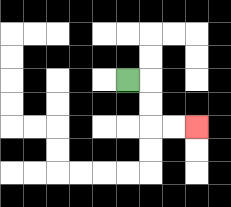{'start': '[5, 3]', 'end': '[8, 5]', 'path_directions': 'R,D,D,R,R', 'path_coordinates': '[[5, 3], [6, 3], [6, 4], [6, 5], [7, 5], [8, 5]]'}